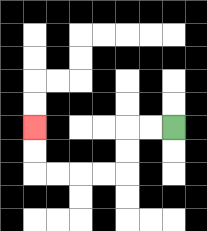{'start': '[7, 5]', 'end': '[1, 5]', 'path_directions': 'L,L,D,D,L,L,L,L,U,U', 'path_coordinates': '[[7, 5], [6, 5], [5, 5], [5, 6], [5, 7], [4, 7], [3, 7], [2, 7], [1, 7], [1, 6], [1, 5]]'}